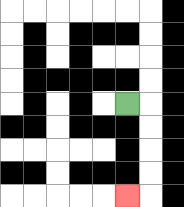{'start': '[5, 4]', 'end': '[5, 8]', 'path_directions': 'R,D,D,D,D,L', 'path_coordinates': '[[5, 4], [6, 4], [6, 5], [6, 6], [6, 7], [6, 8], [5, 8]]'}